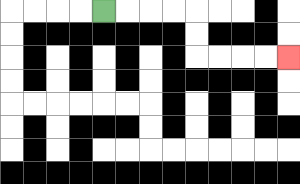{'start': '[4, 0]', 'end': '[12, 2]', 'path_directions': 'R,R,R,R,D,D,R,R,R,R', 'path_coordinates': '[[4, 0], [5, 0], [6, 0], [7, 0], [8, 0], [8, 1], [8, 2], [9, 2], [10, 2], [11, 2], [12, 2]]'}